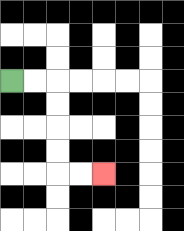{'start': '[0, 3]', 'end': '[4, 7]', 'path_directions': 'R,R,D,D,D,D,R,R', 'path_coordinates': '[[0, 3], [1, 3], [2, 3], [2, 4], [2, 5], [2, 6], [2, 7], [3, 7], [4, 7]]'}